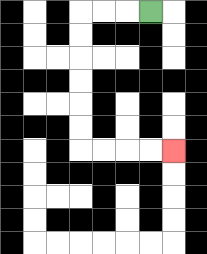{'start': '[6, 0]', 'end': '[7, 6]', 'path_directions': 'L,L,L,D,D,D,D,D,D,R,R,R,R', 'path_coordinates': '[[6, 0], [5, 0], [4, 0], [3, 0], [3, 1], [3, 2], [3, 3], [3, 4], [3, 5], [3, 6], [4, 6], [5, 6], [6, 6], [7, 6]]'}